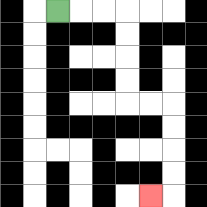{'start': '[2, 0]', 'end': '[6, 8]', 'path_directions': 'R,R,R,D,D,D,D,R,R,D,D,D,D,L', 'path_coordinates': '[[2, 0], [3, 0], [4, 0], [5, 0], [5, 1], [5, 2], [5, 3], [5, 4], [6, 4], [7, 4], [7, 5], [7, 6], [7, 7], [7, 8], [6, 8]]'}